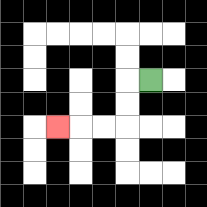{'start': '[6, 3]', 'end': '[2, 5]', 'path_directions': 'L,D,D,L,L,L', 'path_coordinates': '[[6, 3], [5, 3], [5, 4], [5, 5], [4, 5], [3, 5], [2, 5]]'}